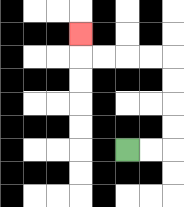{'start': '[5, 6]', 'end': '[3, 1]', 'path_directions': 'R,R,U,U,U,U,L,L,L,L,U', 'path_coordinates': '[[5, 6], [6, 6], [7, 6], [7, 5], [7, 4], [7, 3], [7, 2], [6, 2], [5, 2], [4, 2], [3, 2], [3, 1]]'}